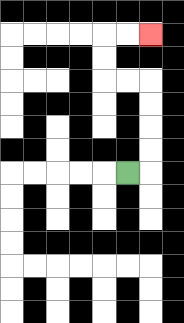{'start': '[5, 7]', 'end': '[6, 1]', 'path_directions': 'R,U,U,U,U,L,L,U,U,R,R', 'path_coordinates': '[[5, 7], [6, 7], [6, 6], [6, 5], [6, 4], [6, 3], [5, 3], [4, 3], [4, 2], [4, 1], [5, 1], [6, 1]]'}